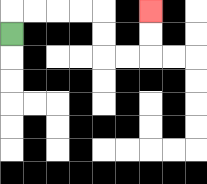{'start': '[0, 1]', 'end': '[6, 0]', 'path_directions': 'U,R,R,R,R,D,D,R,R,U,U', 'path_coordinates': '[[0, 1], [0, 0], [1, 0], [2, 0], [3, 0], [4, 0], [4, 1], [4, 2], [5, 2], [6, 2], [6, 1], [6, 0]]'}